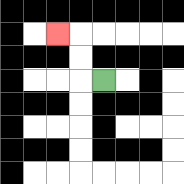{'start': '[4, 3]', 'end': '[2, 1]', 'path_directions': 'L,U,U,L', 'path_coordinates': '[[4, 3], [3, 3], [3, 2], [3, 1], [2, 1]]'}